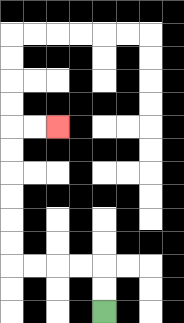{'start': '[4, 13]', 'end': '[2, 5]', 'path_directions': 'U,U,L,L,L,L,U,U,U,U,U,U,R,R', 'path_coordinates': '[[4, 13], [4, 12], [4, 11], [3, 11], [2, 11], [1, 11], [0, 11], [0, 10], [0, 9], [0, 8], [0, 7], [0, 6], [0, 5], [1, 5], [2, 5]]'}